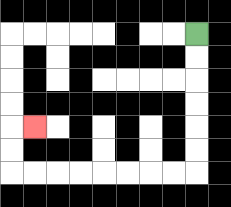{'start': '[8, 1]', 'end': '[1, 5]', 'path_directions': 'D,D,D,D,D,D,L,L,L,L,L,L,L,L,U,U,R', 'path_coordinates': '[[8, 1], [8, 2], [8, 3], [8, 4], [8, 5], [8, 6], [8, 7], [7, 7], [6, 7], [5, 7], [4, 7], [3, 7], [2, 7], [1, 7], [0, 7], [0, 6], [0, 5], [1, 5]]'}